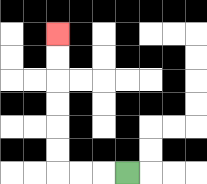{'start': '[5, 7]', 'end': '[2, 1]', 'path_directions': 'L,L,L,U,U,U,U,U,U', 'path_coordinates': '[[5, 7], [4, 7], [3, 7], [2, 7], [2, 6], [2, 5], [2, 4], [2, 3], [2, 2], [2, 1]]'}